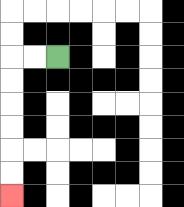{'start': '[2, 2]', 'end': '[0, 8]', 'path_directions': 'L,L,D,D,D,D,D,D', 'path_coordinates': '[[2, 2], [1, 2], [0, 2], [0, 3], [0, 4], [0, 5], [0, 6], [0, 7], [0, 8]]'}